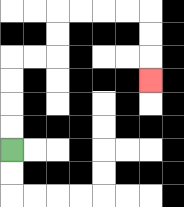{'start': '[0, 6]', 'end': '[6, 3]', 'path_directions': 'U,U,U,U,R,R,U,U,R,R,R,R,D,D,D', 'path_coordinates': '[[0, 6], [0, 5], [0, 4], [0, 3], [0, 2], [1, 2], [2, 2], [2, 1], [2, 0], [3, 0], [4, 0], [5, 0], [6, 0], [6, 1], [6, 2], [6, 3]]'}